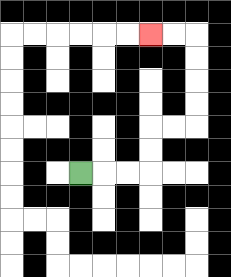{'start': '[3, 7]', 'end': '[6, 1]', 'path_directions': 'R,R,R,U,U,R,R,U,U,U,U,L,L', 'path_coordinates': '[[3, 7], [4, 7], [5, 7], [6, 7], [6, 6], [6, 5], [7, 5], [8, 5], [8, 4], [8, 3], [8, 2], [8, 1], [7, 1], [6, 1]]'}